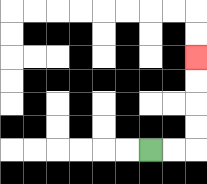{'start': '[6, 6]', 'end': '[8, 2]', 'path_directions': 'R,R,U,U,U,U', 'path_coordinates': '[[6, 6], [7, 6], [8, 6], [8, 5], [8, 4], [8, 3], [8, 2]]'}